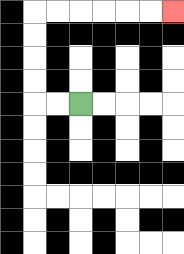{'start': '[3, 4]', 'end': '[7, 0]', 'path_directions': 'L,L,U,U,U,U,R,R,R,R,R,R', 'path_coordinates': '[[3, 4], [2, 4], [1, 4], [1, 3], [1, 2], [1, 1], [1, 0], [2, 0], [3, 0], [4, 0], [5, 0], [6, 0], [7, 0]]'}